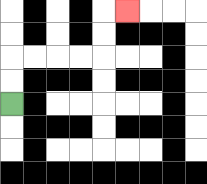{'start': '[0, 4]', 'end': '[5, 0]', 'path_directions': 'U,U,R,R,R,R,U,U,R', 'path_coordinates': '[[0, 4], [0, 3], [0, 2], [1, 2], [2, 2], [3, 2], [4, 2], [4, 1], [4, 0], [5, 0]]'}